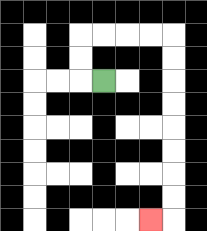{'start': '[4, 3]', 'end': '[6, 9]', 'path_directions': 'L,U,U,R,R,R,R,D,D,D,D,D,D,D,D,L', 'path_coordinates': '[[4, 3], [3, 3], [3, 2], [3, 1], [4, 1], [5, 1], [6, 1], [7, 1], [7, 2], [7, 3], [7, 4], [7, 5], [7, 6], [7, 7], [7, 8], [7, 9], [6, 9]]'}